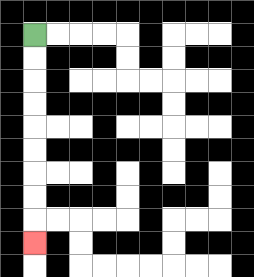{'start': '[1, 1]', 'end': '[1, 10]', 'path_directions': 'D,D,D,D,D,D,D,D,D', 'path_coordinates': '[[1, 1], [1, 2], [1, 3], [1, 4], [1, 5], [1, 6], [1, 7], [1, 8], [1, 9], [1, 10]]'}